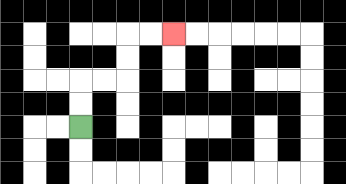{'start': '[3, 5]', 'end': '[7, 1]', 'path_directions': 'U,U,R,R,U,U,R,R', 'path_coordinates': '[[3, 5], [3, 4], [3, 3], [4, 3], [5, 3], [5, 2], [5, 1], [6, 1], [7, 1]]'}